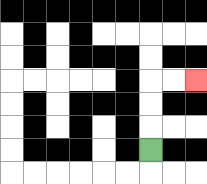{'start': '[6, 6]', 'end': '[8, 3]', 'path_directions': 'U,U,U,R,R', 'path_coordinates': '[[6, 6], [6, 5], [6, 4], [6, 3], [7, 3], [8, 3]]'}